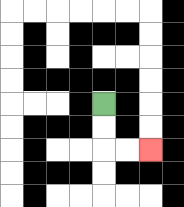{'start': '[4, 4]', 'end': '[6, 6]', 'path_directions': 'D,D,R,R', 'path_coordinates': '[[4, 4], [4, 5], [4, 6], [5, 6], [6, 6]]'}